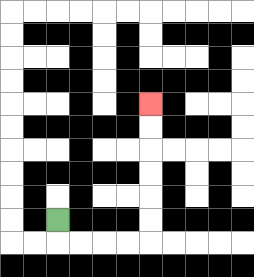{'start': '[2, 9]', 'end': '[6, 4]', 'path_directions': 'D,R,R,R,R,U,U,U,U,U,U', 'path_coordinates': '[[2, 9], [2, 10], [3, 10], [4, 10], [5, 10], [6, 10], [6, 9], [6, 8], [6, 7], [6, 6], [6, 5], [6, 4]]'}